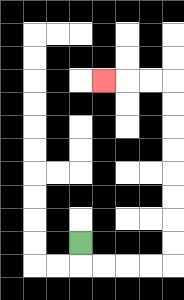{'start': '[3, 10]', 'end': '[4, 3]', 'path_directions': 'D,R,R,R,R,U,U,U,U,U,U,U,U,L,L,L', 'path_coordinates': '[[3, 10], [3, 11], [4, 11], [5, 11], [6, 11], [7, 11], [7, 10], [7, 9], [7, 8], [7, 7], [7, 6], [7, 5], [7, 4], [7, 3], [6, 3], [5, 3], [4, 3]]'}